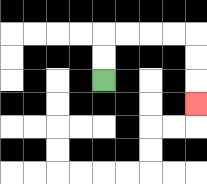{'start': '[4, 3]', 'end': '[8, 4]', 'path_directions': 'U,U,R,R,R,R,D,D,D', 'path_coordinates': '[[4, 3], [4, 2], [4, 1], [5, 1], [6, 1], [7, 1], [8, 1], [8, 2], [8, 3], [8, 4]]'}